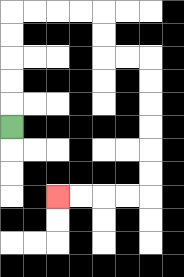{'start': '[0, 5]', 'end': '[2, 8]', 'path_directions': 'U,U,U,U,U,R,R,R,R,D,D,R,R,D,D,D,D,D,D,L,L,L,L', 'path_coordinates': '[[0, 5], [0, 4], [0, 3], [0, 2], [0, 1], [0, 0], [1, 0], [2, 0], [3, 0], [4, 0], [4, 1], [4, 2], [5, 2], [6, 2], [6, 3], [6, 4], [6, 5], [6, 6], [6, 7], [6, 8], [5, 8], [4, 8], [3, 8], [2, 8]]'}